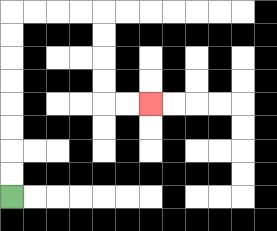{'start': '[0, 8]', 'end': '[6, 4]', 'path_directions': 'U,U,U,U,U,U,U,U,R,R,R,R,D,D,D,D,R,R', 'path_coordinates': '[[0, 8], [0, 7], [0, 6], [0, 5], [0, 4], [0, 3], [0, 2], [0, 1], [0, 0], [1, 0], [2, 0], [3, 0], [4, 0], [4, 1], [4, 2], [4, 3], [4, 4], [5, 4], [6, 4]]'}